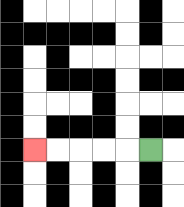{'start': '[6, 6]', 'end': '[1, 6]', 'path_directions': 'L,L,L,L,L', 'path_coordinates': '[[6, 6], [5, 6], [4, 6], [3, 6], [2, 6], [1, 6]]'}